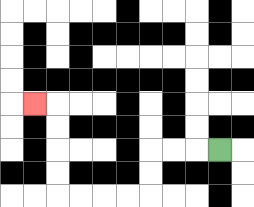{'start': '[9, 6]', 'end': '[1, 4]', 'path_directions': 'L,L,L,D,D,L,L,L,L,U,U,U,U,L', 'path_coordinates': '[[9, 6], [8, 6], [7, 6], [6, 6], [6, 7], [6, 8], [5, 8], [4, 8], [3, 8], [2, 8], [2, 7], [2, 6], [2, 5], [2, 4], [1, 4]]'}